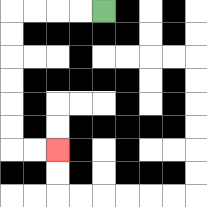{'start': '[4, 0]', 'end': '[2, 6]', 'path_directions': 'L,L,L,L,D,D,D,D,D,D,R,R', 'path_coordinates': '[[4, 0], [3, 0], [2, 0], [1, 0], [0, 0], [0, 1], [0, 2], [0, 3], [0, 4], [0, 5], [0, 6], [1, 6], [2, 6]]'}